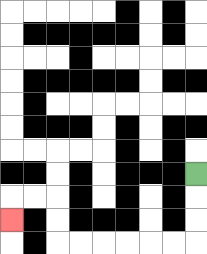{'start': '[8, 7]', 'end': '[0, 9]', 'path_directions': 'D,D,D,L,L,L,L,L,L,U,U,L,L,D', 'path_coordinates': '[[8, 7], [8, 8], [8, 9], [8, 10], [7, 10], [6, 10], [5, 10], [4, 10], [3, 10], [2, 10], [2, 9], [2, 8], [1, 8], [0, 8], [0, 9]]'}